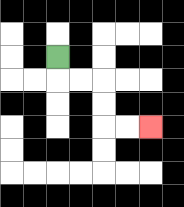{'start': '[2, 2]', 'end': '[6, 5]', 'path_directions': 'D,R,R,D,D,R,R', 'path_coordinates': '[[2, 2], [2, 3], [3, 3], [4, 3], [4, 4], [4, 5], [5, 5], [6, 5]]'}